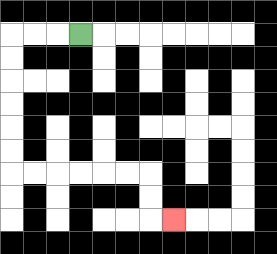{'start': '[3, 1]', 'end': '[7, 9]', 'path_directions': 'L,L,L,D,D,D,D,D,D,R,R,R,R,R,R,D,D,R', 'path_coordinates': '[[3, 1], [2, 1], [1, 1], [0, 1], [0, 2], [0, 3], [0, 4], [0, 5], [0, 6], [0, 7], [1, 7], [2, 7], [3, 7], [4, 7], [5, 7], [6, 7], [6, 8], [6, 9], [7, 9]]'}